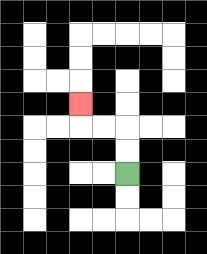{'start': '[5, 7]', 'end': '[3, 4]', 'path_directions': 'U,U,L,L,U', 'path_coordinates': '[[5, 7], [5, 6], [5, 5], [4, 5], [3, 5], [3, 4]]'}